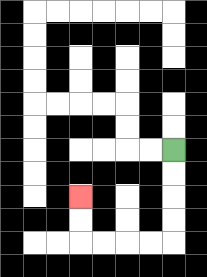{'start': '[7, 6]', 'end': '[3, 8]', 'path_directions': 'D,D,D,D,L,L,L,L,U,U', 'path_coordinates': '[[7, 6], [7, 7], [7, 8], [7, 9], [7, 10], [6, 10], [5, 10], [4, 10], [3, 10], [3, 9], [3, 8]]'}